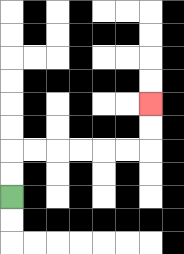{'start': '[0, 8]', 'end': '[6, 4]', 'path_directions': 'U,U,R,R,R,R,R,R,U,U', 'path_coordinates': '[[0, 8], [0, 7], [0, 6], [1, 6], [2, 6], [3, 6], [4, 6], [5, 6], [6, 6], [6, 5], [6, 4]]'}